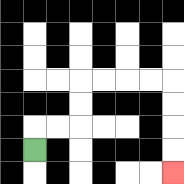{'start': '[1, 6]', 'end': '[7, 7]', 'path_directions': 'U,R,R,U,U,R,R,R,R,D,D,D,D', 'path_coordinates': '[[1, 6], [1, 5], [2, 5], [3, 5], [3, 4], [3, 3], [4, 3], [5, 3], [6, 3], [7, 3], [7, 4], [7, 5], [7, 6], [7, 7]]'}